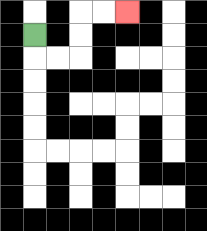{'start': '[1, 1]', 'end': '[5, 0]', 'path_directions': 'D,R,R,U,U,R,R', 'path_coordinates': '[[1, 1], [1, 2], [2, 2], [3, 2], [3, 1], [3, 0], [4, 0], [5, 0]]'}